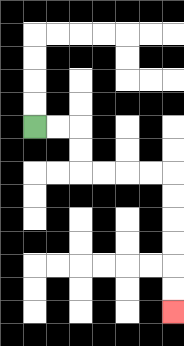{'start': '[1, 5]', 'end': '[7, 13]', 'path_directions': 'R,R,D,D,R,R,R,R,D,D,D,D,D,D', 'path_coordinates': '[[1, 5], [2, 5], [3, 5], [3, 6], [3, 7], [4, 7], [5, 7], [6, 7], [7, 7], [7, 8], [7, 9], [7, 10], [7, 11], [7, 12], [7, 13]]'}